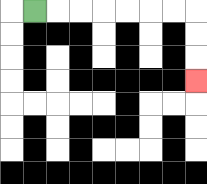{'start': '[1, 0]', 'end': '[8, 3]', 'path_directions': 'R,R,R,R,R,R,R,D,D,D', 'path_coordinates': '[[1, 0], [2, 0], [3, 0], [4, 0], [5, 0], [6, 0], [7, 0], [8, 0], [8, 1], [8, 2], [8, 3]]'}